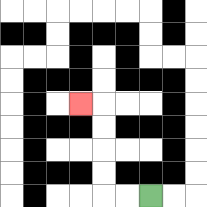{'start': '[6, 8]', 'end': '[3, 4]', 'path_directions': 'L,L,U,U,U,U,L', 'path_coordinates': '[[6, 8], [5, 8], [4, 8], [4, 7], [4, 6], [4, 5], [4, 4], [3, 4]]'}